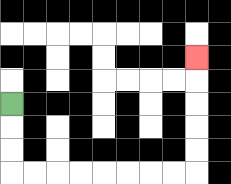{'start': '[0, 4]', 'end': '[8, 2]', 'path_directions': 'D,D,D,R,R,R,R,R,R,R,R,U,U,U,U,U', 'path_coordinates': '[[0, 4], [0, 5], [0, 6], [0, 7], [1, 7], [2, 7], [3, 7], [4, 7], [5, 7], [6, 7], [7, 7], [8, 7], [8, 6], [8, 5], [8, 4], [8, 3], [8, 2]]'}